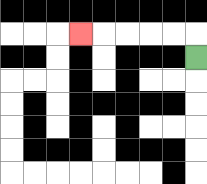{'start': '[8, 2]', 'end': '[3, 1]', 'path_directions': 'U,L,L,L,L,L', 'path_coordinates': '[[8, 2], [8, 1], [7, 1], [6, 1], [5, 1], [4, 1], [3, 1]]'}